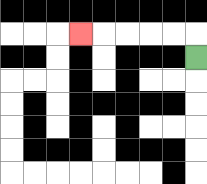{'start': '[8, 2]', 'end': '[3, 1]', 'path_directions': 'U,L,L,L,L,L', 'path_coordinates': '[[8, 2], [8, 1], [7, 1], [6, 1], [5, 1], [4, 1], [3, 1]]'}